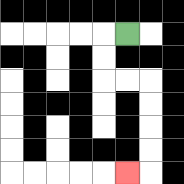{'start': '[5, 1]', 'end': '[5, 7]', 'path_directions': 'L,D,D,R,R,D,D,D,D,L', 'path_coordinates': '[[5, 1], [4, 1], [4, 2], [4, 3], [5, 3], [6, 3], [6, 4], [6, 5], [6, 6], [6, 7], [5, 7]]'}